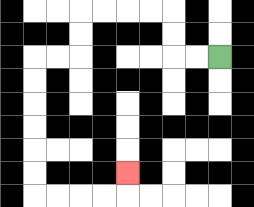{'start': '[9, 2]', 'end': '[5, 7]', 'path_directions': 'L,L,U,U,L,L,L,L,D,D,L,L,D,D,D,D,D,D,R,R,R,R,U', 'path_coordinates': '[[9, 2], [8, 2], [7, 2], [7, 1], [7, 0], [6, 0], [5, 0], [4, 0], [3, 0], [3, 1], [3, 2], [2, 2], [1, 2], [1, 3], [1, 4], [1, 5], [1, 6], [1, 7], [1, 8], [2, 8], [3, 8], [4, 8], [5, 8], [5, 7]]'}